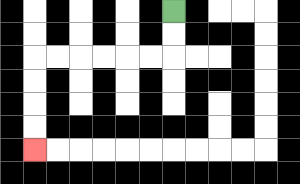{'start': '[7, 0]', 'end': '[1, 6]', 'path_directions': 'D,D,L,L,L,L,L,L,D,D,D,D', 'path_coordinates': '[[7, 0], [7, 1], [7, 2], [6, 2], [5, 2], [4, 2], [3, 2], [2, 2], [1, 2], [1, 3], [1, 4], [1, 5], [1, 6]]'}